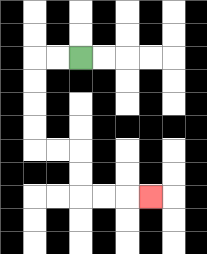{'start': '[3, 2]', 'end': '[6, 8]', 'path_directions': 'L,L,D,D,D,D,R,R,D,D,R,R,R', 'path_coordinates': '[[3, 2], [2, 2], [1, 2], [1, 3], [1, 4], [1, 5], [1, 6], [2, 6], [3, 6], [3, 7], [3, 8], [4, 8], [5, 8], [6, 8]]'}